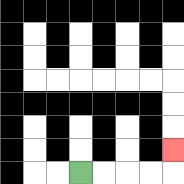{'start': '[3, 7]', 'end': '[7, 6]', 'path_directions': 'R,R,R,R,U', 'path_coordinates': '[[3, 7], [4, 7], [5, 7], [6, 7], [7, 7], [7, 6]]'}